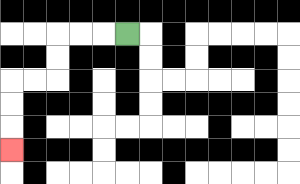{'start': '[5, 1]', 'end': '[0, 6]', 'path_directions': 'L,L,L,D,D,L,L,D,D,D', 'path_coordinates': '[[5, 1], [4, 1], [3, 1], [2, 1], [2, 2], [2, 3], [1, 3], [0, 3], [0, 4], [0, 5], [0, 6]]'}